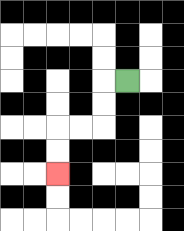{'start': '[5, 3]', 'end': '[2, 7]', 'path_directions': 'L,D,D,L,L,D,D', 'path_coordinates': '[[5, 3], [4, 3], [4, 4], [4, 5], [3, 5], [2, 5], [2, 6], [2, 7]]'}